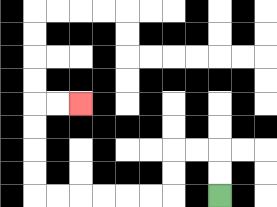{'start': '[9, 8]', 'end': '[3, 4]', 'path_directions': 'U,U,L,L,D,D,L,L,L,L,L,L,U,U,U,U,R,R', 'path_coordinates': '[[9, 8], [9, 7], [9, 6], [8, 6], [7, 6], [7, 7], [7, 8], [6, 8], [5, 8], [4, 8], [3, 8], [2, 8], [1, 8], [1, 7], [1, 6], [1, 5], [1, 4], [2, 4], [3, 4]]'}